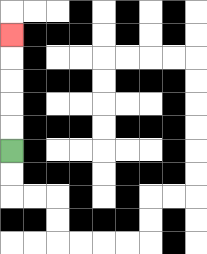{'start': '[0, 6]', 'end': '[0, 1]', 'path_directions': 'U,U,U,U,U', 'path_coordinates': '[[0, 6], [0, 5], [0, 4], [0, 3], [0, 2], [0, 1]]'}